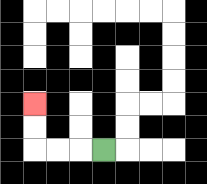{'start': '[4, 6]', 'end': '[1, 4]', 'path_directions': 'L,L,L,U,U', 'path_coordinates': '[[4, 6], [3, 6], [2, 6], [1, 6], [1, 5], [1, 4]]'}